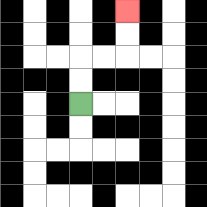{'start': '[3, 4]', 'end': '[5, 0]', 'path_directions': 'U,U,R,R,U,U', 'path_coordinates': '[[3, 4], [3, 3], [3, 2], [4, 2], [5, 2], [5, 1], [5, 0]]'}